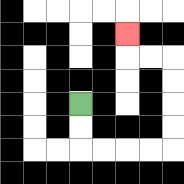{'start': '[3, 4]', 'end': '[5, 1]', 'path_directions': 'D,D,R,R,R,R,U,U,U,U,L,L,U', 'path_coordinates': '[[3, 4], [3, 5], [3, 6], [4, 6], [5, 6], [6, 6], [7, 6], [7, 5], [7, 4], [7, 3], [7, 2], [6, 2], [5, 2], [5, 1]]'}